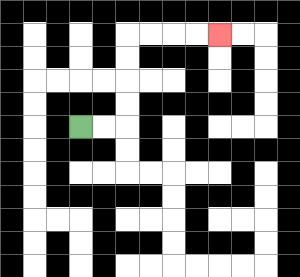{'start': '[3, 5]', 'end': '[9, 1]', 'path_directions': 'R,R,U,U,U,U,R,R,R,R', 'path_coordinates': '[[3, 5], [4, 5], [5, 5], [5, 4], [5, 3], [5, 2], [5, 1], [6, 1], [7, 1], [8, 1], [9, 1]]'}